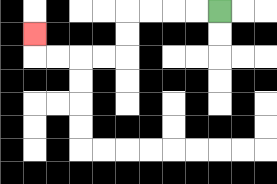{'start': '[9, 0]', 'end': '[1, 1]', 'path_directions': 'L,L,L,L,D,D,L,L,L,L,U', 'path_coordinates': '[[9, 0], [8, 0], [7, 0], [6, 0], [5, 0], [5, 1], [5, 2], [4, 2], [3, 2], [2, 2], [1, 2], [1, 1]]'}